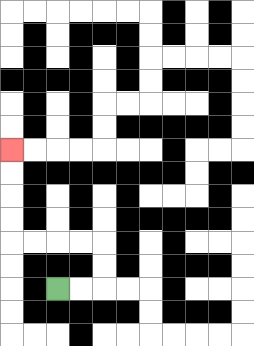{'start': '[2, 12]', 'end': '[0, 6]', 'path_directions': 'R,R,U,U,L,L,L,L,U,U,U,U', 'path_coordinates': '[[2, 12], [3, 12], [4, 12], [4, 11], [4, 10], [3, 10], [2, 10], [1, 10], [0, 10], [0, 9], [0, 8], [0, 7], [0, 6]]'}